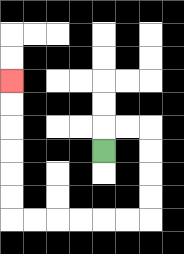{'start': '[4, 6]', 'end': '[0, 3]', 'path_directions': 'U,R,R,D,D,D,D,L,L,L,L,L,L,U,U,U,U,U,U', 'path_coordinates': '[[4, 6], [4, 5], [5, 5], [6, 5], [6, 6], [6, 7], [6, 8], [6, 9], [5, 9], [4, 9], [3, 9], [2, 9], [1, 9], [0, 9], [0, 8], [0, 7], [0, 6], [0, 5], [0, 4], [0, 3]]'}